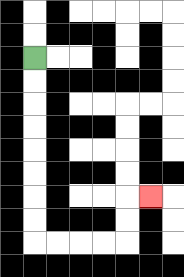{'start': '[1, 2]', 'end': '[6, 8]', 'path_directions': 'D,D,D,D,D,D,D,D,R,R,R,R,U,U,R', 'path_coordinates': '[[1, 2], [1, 3], [1, 4], [1, 5], [1, 6], [1, 7], [1, 8], [1, 9], [1, 10], [2, 10], [3, 10], [4, 10], [5, 10], [5, 9], [5, 8], [6, 8]]'}